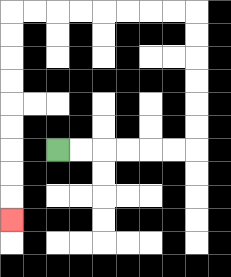{'start': '[2, 6]', 'end': '[0, 9]', 'path_directions': 'R,R,R,R,R,R,U,U,U,U,U,U,L,L,L,L,L,L,L,L,D,D,D,D,D,D,D,D,D', 'path_coordinates': '[[2, 6], [3, 6], [4, 6], [5, 6], [6, 6], [7, 6], [8, 6], [8, 5], [8, 4], [8, 3], [8, 2], [8, 1], [8, 0], [7, 0], [6, 0], [5, 0], [4, 0], [3, 0], [2, 0], [1, 0], [0, 0], [0, 1], [0, 2], [0, 3], [0, 4], [0, 5], [0, 6], [0, 7], [0, 8], [0, 9]]'}